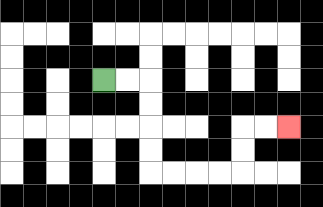{'start': '[4, 3]', 'end': '[12, 5]', 'path_directions': 'R,R,D,D,D,D,R,R,R,R,U,U,R,R', 'path_coordinates': '[[4, 3], [5, 3], [6, 3], [6, 4], [6, 5], [6, 6], [6, 7], [7, 7], [8, 7], [9, 7], [10, 7], [10, 6], [10, 5], [11, 5], [12, 5]]'}